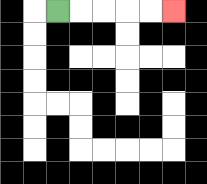{'start': '[2, 0]', 'end': '[7, 0]', 'path_directions': 'R,R,R,R,R', 'path_coordinates': '[[2, 0], [3, 0], [4, 0], [5, 0], [6, 0], [7, 0]]'}